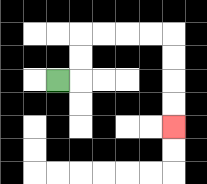{'start': '[2, 3]', 'end': '[7, 5]', 'path_directions': 'R,U,U,R,R,R,R,D,D,D,D', 'path_coordinates': '[[2, 3], [3, 3], [3, 2], [3, 1], [4, 1], [5, 1], [6, 1], [7, 1], [7, 2], [7, 3], [7, 4], [7, 5]]'}